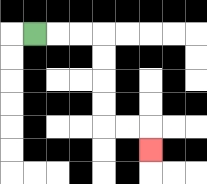{'start': '[1, 1]', 'end': '[6, 6]', 'path_directions': 'R,R,R,D,D,D,D,R,R,D', 'path_coordinates': '[[1, 1], [2, 1], [3, 1], [4, 1], [4, 2], [4, 3], [4, 4], [4, 5], [5, 5], [6, 5], [6, 6]]'}